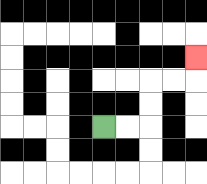{'start': '[4, 5]', 'end': '[8, 2]', 'path_directions': 'R,R,U,U,R,R,U', 'path_coordinates': '[[4, 5], [5, 5], [6, 5], [6, 4], [6, 3], [7, 3], [8, 3], [8, 2]]'}